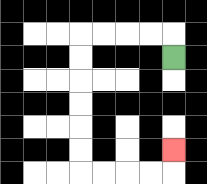{'start': '[7, 2]', 'end': '[7, 6]', 'path_directions': 'U,L,L,L,L,D,D,D,D,D,D,R,R,R,R,U', 'path_coordinates': '[[7, 2], [7, 1], [6, 1], [5, 1], [4, 1], [3, 1], [3, 2], [3, 3], [3, 4], [3, 5], [3, 6], [3, 7], [4, 7], [5, 7], [6, 7], [7, 7], [7, 6]]'}